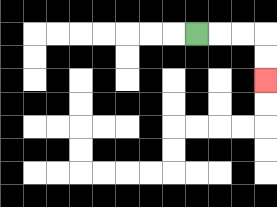{'start': '[8, 1]', 'end': '[11, 3]', 'path_directions': 'R,R,R,D,D', 'path_coordinates': '[[8, 1], [9, 1], [10, 1], [11, 1], [11, 2], [11, 3]]'}